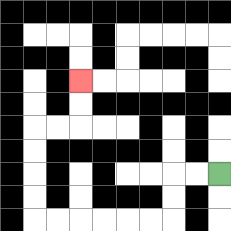{'start': '[9, 7]', 'end': '[3, 3]', 'path_directions': 'L,L,D,D,L,L,L,L,L,L,U,U,U,U,R,R,U,U', 'path_coordinates': '[[9, 7], [8, 7], [7, 7], [7, 8], [7, 9], [6, 9], [5, 9], [4, 9], [3, 9], [2, 9], [1, 9], [1, 8], [1, 7], [1, 6], [1, 5], [2, 5], [3, 5], [3, 4], [3, 3]]'}